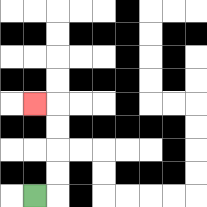{'start': '[1, 8]', 'end': '[1, 4]', 'path_directions': 'R,U,U,U,U,L', 'path_coordinates': '[[1, 8], [2, 8], [2, 7], [2, 6], [2, 5], [2, 4], [1, 4]]'}